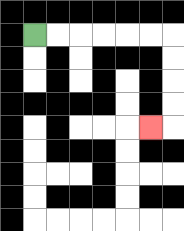{'start': '[1, 1]', 'end': '[6, 5]', 'path_directions': 'R,R,R,R,R,R,D,D,D,D,L', 'path_coordinates': '[[1, 1], [2, 1], [3, 1], [4, 1], [5, 1], [6, 1], [7, 1], [7, 2], [7, 3], [7, 4], [7, 5], [6, 5]]'}